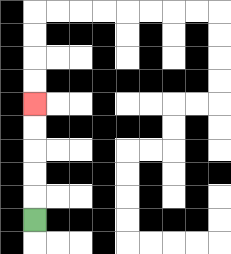{'start': '[1, 9]', 'end': '[1, 4]', 'path_directions': 'U,U,U,U,U', 'path_coordinates': '[[1, 9], [1, 8], [1, 7], [1, 6], [1, 5], [1, 4]]'}